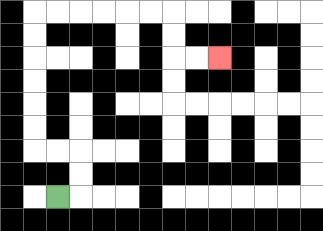{'start': '[2, 8]', 'end': '[9, 2]', 'path_directions': 'R,U,U,L,L,U,U,U,U,U,U,R,R,R,R,R,R,D,D,R,R', 'path_coordinates': '[[2, 8], [3, 8], [3, 7], [3, 6], [2, 6], [1, 6], [1, 5], [1, 4], [1, 3], [1, 2], [1, 1], [1, 0], [2, 0], [3, 0], [4, 0], [5, 0], [6, 0], [7, 0], [7, 1], [7, 2], [8, 2], [9, 2]]'}